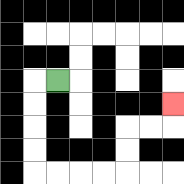{'start': '[2, 3]', 'end': '[7, 4]', 'path_directions': 'L,D,D,D,D,R,R,R,R,U,U,R,R,U', 'path_coordinates': '[[2, 3], [1, 3], [1, 4], [1, 5], [1, 6], [1, 7], [2, 7], [3, 7], [4, 7], [5, 7], [5, 6], [5, 5], [6, 5], [7, 5], [7, 4]]'}